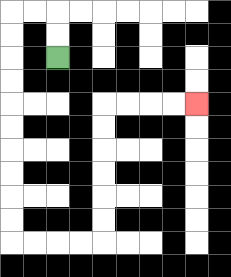{'start': '[2, 2]', 'end': '[8, 4]', 'path_directions': 'U,U,L,L,D,D,D,D,D,D,D,D,D,D,R,R,R,R,U,U,U,U,U,U,R,R,R,R', 'path_coordinates': '[[2, 2], [2, 1], [2, 0], [1, 0], [0, 0], [0, 1], [0, 2], [0, 3], [0, 4], [0, 5], [0, 6], [0, 7], [0, 8], [0, 9], [0, 10], [1, 10], [2, 10], [3, 10], [4, 10], [4, 9], [4, 8], [4, 7], [4, 6], [4, 5], [4, 4], [5, 4], [6, 4], [7, 4], [8, 4]]'}